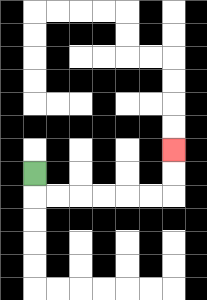{'start': '[1, 7]', 'end': '[7, 6]', 'path_directions': 'D,R,R,R,R,R,R,U,U', 'path_coordinates': '[[1, 7], [1, 8], [2, 8], [3, 8], [4, 8], [5, 8], [6, 8], [7, 8], [7, 7], [7, 6]]'}